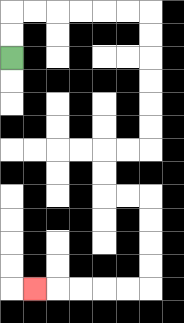{'start': '[0, 2]', 'end': '[1, 12]', 'path_directions': 'U,U,R,R,R,R,R,R,D,D,D,D,D,D,L,L,D,D,R,R,D,D,D,D,L,L,L,L,L', 'path_coordinates': '[[0, 2], [0, 1], [0, 0], [1, 0], [2, 0], [3, 0], [4, 0], [5, 0], [6, 0], [6, 1], [6, 2], [6, 3], [6, 4], [6, 5], [6, 6], [5, 6], [4, 6], [4, 7], [4, 8], [5, 8], [6, 8], [6, 9], [6, 10], [6, 11], [6, 12], [5, 12], [4, 12], [3, 12], [2, 12], [1, 12]]'}